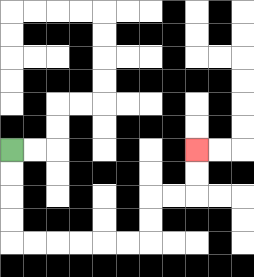{'start': '[0, 6]', 'end': '[8, 6]', 'path_directions': 'D,D,D,D,R,R,R,R,R,R,U,U,R,R,U,U', 'path_coordinates': '[[0, 6], [0, 7], [0, 8], [0, 9], [0, 10], [1, 10], [2, 10], [3, 10], [4, 10], [5, 10], [6, 10], [6, 9], [6, 8], [7, 8], [8, 8], [8, 7], [8, 6]]'}